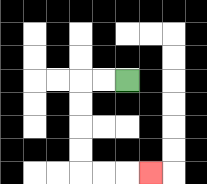{'start': '[5, 3]', 'end': '[6, 7]', 'path_directions': 'L,L,D,D,D,D,R,R,R', 'path_coordinates': '[[5, 3], [4, 3], [3, 3], [3, 4], [3, 5], [3, 6], [3, 7], [4, 7], [5, 7], [6, 7]]'}